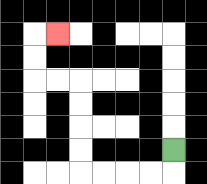{'start': '[7, 6]', 'end': '[2, 1]', 'path_directions': 'D,L,L,L,L,U,U,U,U,L,L,U,U,R', 'path_coordinates': '[[7, 6], [7, 7], [6, 7], [5, 7], [4, 7], [3, 7], [3, 6], [3, 5], [3, 4], [3, 3], [2, 3], [1, 3], [1, 2], [1, 1], [2, 1]]'}